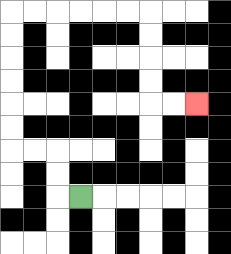{'start': '[3, 8]', 'end': '[8, 4]', 'path_directions': 'L,U,U,L,L,U,U,U,U,U,U,R,R,R,R,R,R,D,D,D,D,R,R', 'path_coordinates': '[[3, 8], [2, 8], [2, 7], [2, 6], [1, 6], [0, 6], [0, 5], [0, 4], [0, 3], [0, 2], [0, 1], [0, 0], [1, 0], [2, 0], [3, 0], [4, 0], [5, 0], [6, 0], [6, 1], [6, 2], [6, 3], [6, 4], [7, 4], [8, 4]]'}